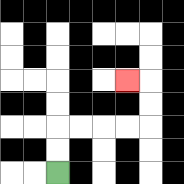{'start': '[2, 7]', 'end': '[5, 3]', 'path_directions': 'U,U,R,R,R,R,U,U,L', 'path_coordinates': '[[2, 7], [2, 6], [2, 5], [3, 5], [4, 5], [5, 5], [6, 5], [6, 4], [6, 3], [5, 3]]'}